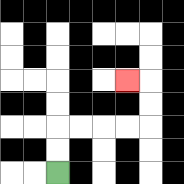{'start': '[2, 7]', 'end': '[5, 3]', 'path_directions': 'U,U,R,R,R,R,U,U,L', 'path_coordinates': '[[2, 7], [2, 6], [2, 5], [3, 5], [4, 5], [5, 5], [6, 5], [6, 4], [6, 3], [5, 3]]'}